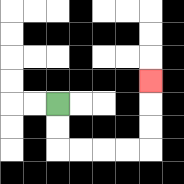{'start': '[2, 4]', 'end': '[6, 3]', 'path_directions': 'D,D,R,R,R,R,U,U,U', 'path_coordinates': '[[2, 4], [2, 5], [2, 6], [3, 6], [4, 6], [5, 6], [6, 6], [6, 5], [6, 4], [6, 3]]'}